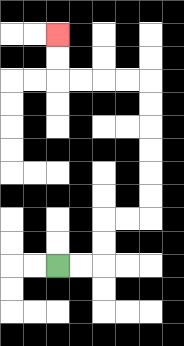{'start': '[2, 11]', 'end': '[2, 1]', 'path_directions': 'R,R,U,U,R,R,U,U,U,U,U,U,L,L,L,L,U,U', 'path_coordinates': '[[2, 11], [3, 11], [4, 11], [4, 10], [4, 9], [5, 9], [6, 9], [6, 8], [6, 7], [6, 6], [6, 5], [6, 4], [6, 3], [5, 3], [4, 3], [3, 3], [2, 3], [2, 2], [2, 1]]'}